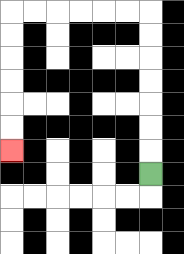{'start': '[6, 7]', 'end': '[0, 6]', 'path_directions': 'U,U,U,U,U,U,U,L,L,L,L,L,L,D,D,D,D,D,D', 'path_coordinates': '[[6, 7], [6, 6], [6, 5], [6, 4], [6, 3], [6, 2], [6, 1], [6, 0], [5, 0], [4, 0], [3, 0], [2, 0], [1, 0], [0, 0], [0, 1], [0, 2], [0, 3], [0, 4], [0, 5], [0, 6]]'}